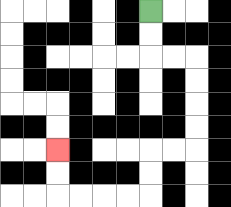{'start': '[6, 0]', 'end': '[2, 6]', 'path_directions': 'D,D,R,R,D,D,D,D,L,L,D,D,L,L,L,L,U,U', 'path_coordinates': '[[6, 0], [6, 1], [6, 2], [7, 2], [8, 2], [8, 3], [8, 4], [8, 5], [8, 6], [7, 6], [6, 6], [6, 7], [6, 8], [5, 8], [4, 8], [3, 8], [2, 8], [2, 7], [2, 6]]'}